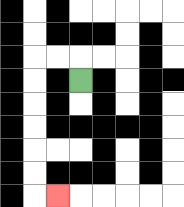{'start': '[3, 3]', 'end': '[2, 8]', 'path_directions': 'U,L,L,D,D,D,D,D,D,R', 'path_coordinates': '[[3, 3], [3, 2], [2, 2], [1, 2], [1, 3], [1, 4], [1, 5], [1, 6], [1, 7], [1, 8], [2, 8]]'}